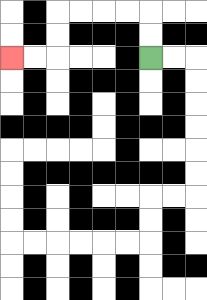{'start': '[6, 2]', 'end': '[0, 2]', 'path_directions': 'U,U,L,L,L,L,D,D,L,L', 'path_coordinates': '[[6, 2], [6, 1], [6, 0], [5, 0], [4, 0], [3, 0], [2, 0], [2, 1], [2, 2], [1, 2], [0, 2]]'}